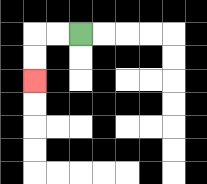{'start': '[3, 1]', 'end': '[1, 3]', 'path_directions': 'L,L,D,D', 'path_coordinates': '[[3, 1], [2, 1], [1, 1], [1, 2], [1, 3]]'}